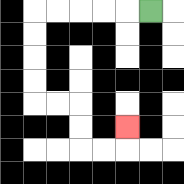{'start': '[6, 0]', 'end': '[5, 5]', 'path_directions': 'L,L,L,L,L,D,D,D,D,R,R,D,D,R,R,U', 'path_coordinates': '[[6, 0], [5, 0], [4, 0], [3, 0], [2, 0], [1, 0], [1, 1], [1, 2], [1, 3], [1, 4], [2, 4], [3, 4], [3, 5], [3, 6], [4, 6], [5, 6], [5, 5]]'}